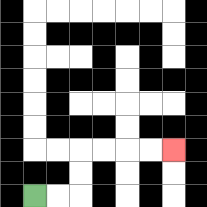{'start': '[1, 8]', 'end': '[7, 6]', 'path_directions': 'R,R,U,U,R,R,R,R', 'path_coordinates': '[[1, 8], [2, 8], [3, 8], [3, 7], [3, 6], [4, 6], [5, 6], [6, 6], [7, 6]]'}